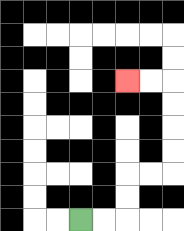{'start': '[3, 9]', 'end': '[5, 3]', 'path_directions': 'R,R,U,U,R,R,U,U,U,U,L,L', 'path_coordinates': '[[3, 9], [4, 9], [5, 9], [5, 8], [5, 7], [6, 7], [7, 7], [7, 6], [7, 5], [7, 4], [7, 3], [6, 3], [5, 3]]'}